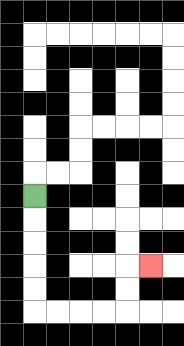{'start': '[1, 8]', 'end': '[6, 11]', 'path_directions': 'D,D,D,D,D,R,R,R,R,U,U,R', 'path_coordinates': '[[1, 8], [1, 9], [1, 10], [1, 11], [1, 12], [1, 13], [2, 13], [3, 13], [4, 13], [5, 13], [5, 12], [5, 11], [6, 11]]'}